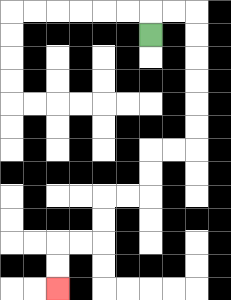{'start': '[6, 1]', 'end': '[2, 12]', 'path_directions': 'U,R,R,D,D,D,D,D,D,L,L,D,D,L,L,D,D,L,L,D,D', 'path_coordinates': '[[6, 1], [6, 0], [7, 0], [8, 0], [8, 1], [8, 2], [8, 3], [8, 4], [8, 5], [8, 6], [7, 6], [6, 6], [6, 7], [6, 8], [5, 8], [4, 8], [4, 9], [4, 10], [3, 10], [2, 10], [2, 11], [2, 12]]'}